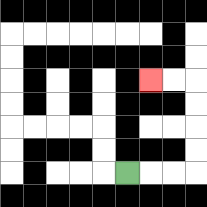{'start': '[5, 7]', 'end': '[6, 3]', 'path_directions': 'R,R,R,U,U,U,U,L,L', 'path_coordinates': '[[5, 7], [6, 7], [7, 7], [8, 7], [8, 6], [8, 5], [8, 4], [8, 3], [7, 3], [6, 3]]'}